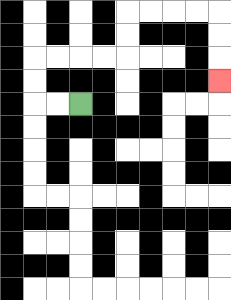{'start': '[3, 4]', 'end': '[9, 3]', 'path_directions': 'L,L,U,U,R,R,R,R,U,U,R,R,R,R,D,D,D', 'path_coordinates': '[[3, 4], [2, 4], [1, 4], [1, 3], [1, 2], [2, 2], [3, 2], [4, 2], [5, 2], [5, 1], [5, 0], [6, 0], [7, 0], [8, 0], [9, 0], [9, 1], [9, 2], [9, 3]]'}